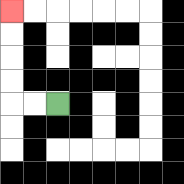{'start': '[2, 4]', 'end': '[0, 0]', 'path_directions': 'L,L,U,U,U,U', 'path_coordinates': '[[2, 4], [1, 4], [0, 4], [0, 3], [0, 2], [0, 1], [0, 0]]'}